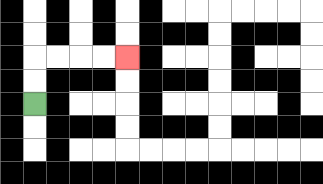{'start': '[1, 4]', 'end': '[5, 2]', 'path_directions': 'U,U,R,R,R,R', 'path_coordinates': '[[1, 4], [1, 3], [1, 2], [2, 2], [3, 2], [4, 2], [5, 2]]'}